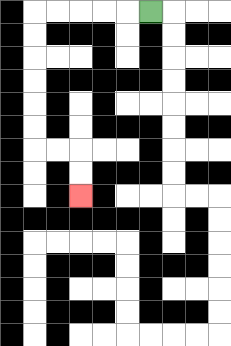{'start': '[6, 0]', 'end': '[3, 8]', 'path_directions': 'L,L,L,L,L,D,D,D,D,D,D,R,R,D,D', 'path_coordinates': '[[6, 0], [5, 0], [4, 0], [3, 0], [2, 0], [1, 0], [1, 1], [1, 2], [1, 3], [1, 4], [1, 5], [1, 6], [2, 6], [3, 6], [3, 7], [3, 8]]'}